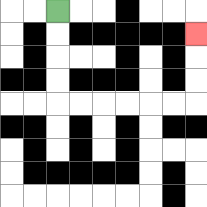{'start': '[2, 0]', 'end': '[8, 1]', 'path_directions': 'D,D,D,D,R,R,R,R,R,R,U,U,U', 'path_coordinates': '[[2, 0], [2, 1], [2, 2], [2, 3], [2, 4], [3, 4], [4, 4], [5, 4], [6, 4], [7, 4], [8, 4], [8, 3], [8, 2], [8, 1]]'}